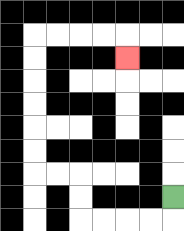{'start': '[7, 8]', 'end': '[5, 2]', 'path_directions': 'D,L,L,L,L,U,U,L,L,U,U,U,U,U,U,R,R,R,R,D', 'path_coordinates': '[[7, 8], [7, 9], [6, 9], [5, 9], [4, 9], [3, 9], [3, 8], [3, 7], [2, 7], [1, 7], [1, 6], [1, 5], [1, 4], [1, 3], [1, 2], [1, 1], [2, 1], [3, 1], [4, 1], [5, 1], [5, 2]]'}